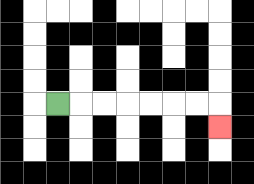{'start': '[2, 4]', 'end': '[9, 5]', 'path_directions': 'R,R,R,R,R,R,R,D', 'path_coordinates': '[[2, 4], [3, 4], [4, 4], [5, 4], [6, 4], [7, 4], [8, 4], [9, 4], [9, 5]]'}